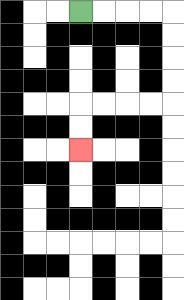{'start': '[3, 0]', 'end': '[3, 6]', 'path_directions': 'R,R,R,R,D,D,D,D,L,L,L,L,D,D', 'path_coordinates': '[[3, 0], [4, 0], [5, 0], [6, 0], [7, 0], [7, 1], [7, 2], [7, 3], [7, 4], [6, 4], [5, 4], [4, 4], [3, 4], [3, 5], [3, 6]]'}